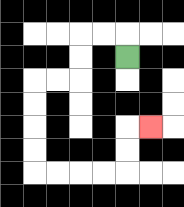{'start': '[5, 2]', 'end': '[6, 5]', 'path_directions': 'U,L,L,D,D,L,L,D,D,D,D,R,R,R,R,U,U,R', 'path_coordinates': '[[5, 2], [5, 1], [4, 1], [3, 1], [3, 2], [3, 3], [2, 3], [1, 3], [1, 4], [1, 5], [1, 6], [1, 7], [2, 7], [3, 7], [4, 7], [5, 7], [5, 6], [5, 5], [6, 5]]'}